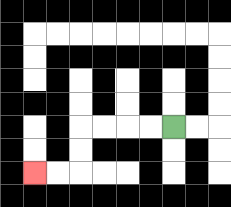{'start': '[7, 5]', 'end': '[1, 7]', 'path_directions': 'L,L,L,L,D,D,L,L', 'path_coordinates': '[[7, 5], [6, 5], [5, 5], [4, 5], [3, 5], [3, 6], [3, 7], [2, 7], [1, 7]]'}